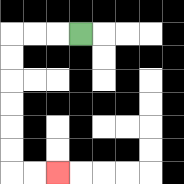{'start': '[3, 1]', 'end': '[2, 7]', 'path_directions': 'L,L,L,D,D,D,D,D,D,R,R', 'path_coordinates': '[[3, 1], [2, 1], [1, 1], [0, 1], [0, 2], [0, 3], [0, 4], [0, 5], [0, 6], [0, 7], [1, 7], [2, 7]]'}